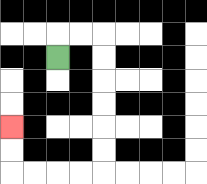{'start': '[2, 2]', 'end': '[0, 5]', 'path_directions': 'U,R,R,D,D,D,D,D,D,L,L,L,L,U,U', 'path_coordinates': '[[2, 2], [2, 1], [3, 1], [4, 1], [4, 2], [4, 3], [4, 4], [4, 5], [4, 6], [4, 7], [3, 7], [2, 7], [1, 7], [0, 7], [0, 6], [0, 5]]'}